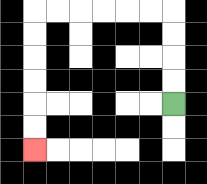{'start': '[7, 4]', 'end': '[1, 6]', 'path_directions': 'U,U,U,U,L,L,L,L,L,L,D,D,D,D,D,D', 'path_coordinates': '[[7, 4], [7, 3], [7, 2], [7, 1], [7, 0], [6, 0], [5, 0], [4, 0], [3, 0], [2, 0], [1, 0], [1, 1], [1, 2], [1, 3], [1, 4], [1, 5], [1, 6]]'}